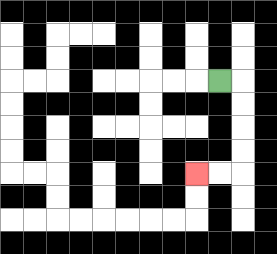{'start': '[9, 3]', 'end': '[8, 7]', 'path_directions': 'R,D,D,D,D,L,L', 'path_coordinates': '[[9, 3], [10, 3], [10, 4], [10, 5], [10, 6], [10, 7], [9, 7], [8, 7]]'}